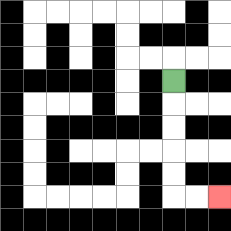{'start': '[7, 3]', 'end': '[9, 8]', 'path_directions': 'D,D,D,D,D,R,R', 'path_coordinates': '[[7, 3], [7, 4], [7, 5], [7, 6], [7, 7], [7, 8], [8, 8], [9, 8]]'}